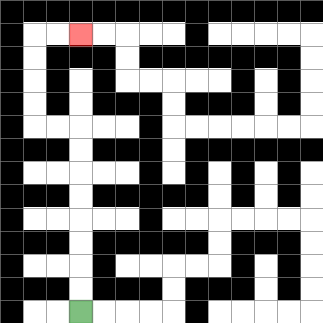{'start': '[3, 13]', 'end': '[3, 1]', 'path_directions': 'U,U,U,U,U,U,U,U,L,L,U,U,U,U,R,R', 'path_coordinates': '[[3, 13], [3, 12], [3, 11], [3, 10], [3, 9], [3, 8], [3, 7], [3, 6], [3, 5], [2, 5], [1, 5], [1, 4], [1, 3], [1, 2], [1, 1], [2, 1], [3, 1]]'}